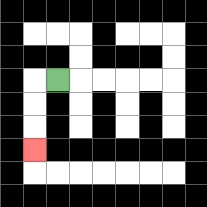{'start': '[2, 3]', 'end': '[1, 6]', 'path_directions': 'L,D,D,D', 'path_coordinates': '[[2, 3], [1, 3], [1, 4], [1, 5], [1, 6]]'}